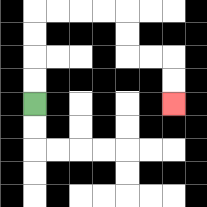{'start': '[1, 4]', 'end': '[7, 4]', 'path_directions': 'U,U,U,U,R,R,R,R,D,D,R,R,D,D', 'path_coordinates': '[[1, 4], [1, 3], [1, 2], [1, 1], [1, 0], [2, 0], [3, 0], [4, 0], [5, 0], [5, 1], [5, 2], [6, 2], [7, 2], [7, 3], [7, 4]]'}